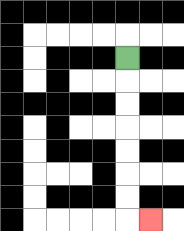{'start': '[5, 2]', 'end': '[6, 9]', 'path_directions': 'D,D,D,D,D,D,D,R', 'path_coordinates': '[[5, 2], [5, 3], [5, 4], [5, 5], [5, 6], [5, 7], [5, 8], [5, 9], [6, 9]]'}